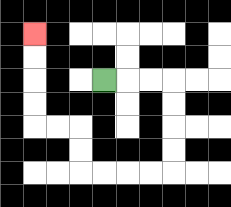{'start': '[4, 3]', 'end': '[1, 1]', 'path_directions': 'R,R,R,D,D,D,D,L,L,L,L,U,U,L,L,U,U,U,U', 'path_coordinates': '[[4, 3], [5, 3], [6, 3], [7, 3], [7, 4], [7, 5], [7, 6], [7, 7], [6, 7], [5, 7], [4, 7], [3, 7], [3, 6], [3, 5], [2, 5], [1, 5], [1, 4], [1, 3], [1, 2], [1, 1]]'}